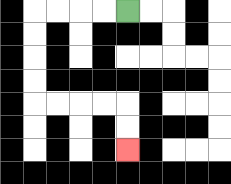{'start': '[5, 0]', 'end': '[5, 6]', 'path_directions': 'L,L,L,L,D,D,D,D,R,R,R,R,D,D', 'path_coordinates': '[[5, 0], [4, 0], [3, 0], [2, 0], [1, 0], [1, 1], [1, 2], [1, 3], [1, 4], [2, 4], [3, 4], [4, 4], [5, 4], [5, 5], [5, 6]]'}